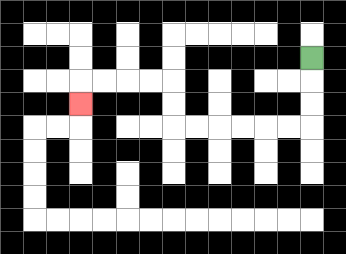{'start': '[13, 2]', 'end': '[3, 4]', 'path_directions': 'D,D,D,L,L,L,L,L,L,U,U,L,L,L,L,D', 'path_coordinates': '[[13, 2], [13, 3], [13, 4], [13, 5], [12, 5], [11, 5], [10, 5], [9, 5], [8, 5], [7, 5], [7, 4], [7, 3], [6, 3], [5, 3], [4, 3], [3, 3], [3, 4]]'}